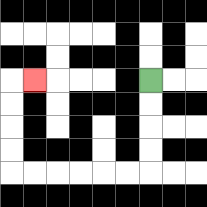{'start': '[6, 3]', 'end': '[1, 3]', 'path_directions': 'D,D,D,D,L,L,L,L,L,L,U,U,U,U,R', 'path_coordinates': '[[6, 3], [6, 4], [6, 5], [6, 6], [6, 7], [5, 7], [4, 7], [3, 7], [2, 7], [1, 7], [0, 7], [0, 6], [0, 5], [0, 4], [0, 3], [1, 3]]'}